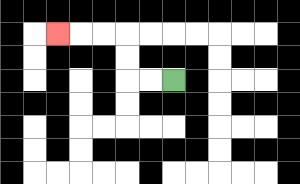{'start': '[7, 3]', 'end': '[2, 1]', 'path_directions': 'L,L,U,U,L,L,L', 'path_coordinates': '[[7, 3], [6, 3], [5, 3], [5, 2], [5, 1], [4, 1], [3, 1], [2, 1]]'}